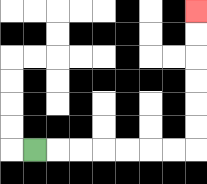{'start': '[1, 6]', 'end': '[8, 0]', 'path_directions': 'R,R,R,R,R,R,R,U,U,U,U,U,U', 'path_coordinates': '[[1, 6], [2, 6], [3, 6], [4, 6], [5, 6], [6, 6], [7, 6], [8, 6], [8, 5], [8, 4], [8, 3], [8, 2], [8, 1], [8, 0]]'}